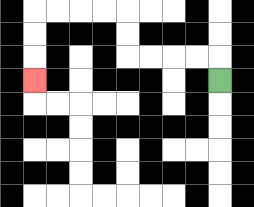{'start': '[9, 3]', 'end': '[1, 3]', 'path_directions': 'U,L,L,L,L,U,U,L,L,L,L,D,D,D', 'path_coordinates': '[[9, 3], [9, 2], [8, 2], [7, 2], [6, 2], [5, 2], [5, 1], [5, 0], [4, 0], [3, 0], [2, 0], [1, 0], [1, 1], [1, 2], [1, 3]]'}